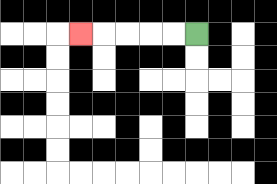{'start': '[8, 1]', 'end': '[3, 1]', 'path_directions': 'L,L,L,L,L', 'path_coordinates': '[[8, 1], [7, 1], [6, 1], [5, 1], [4, 1], [3, 1]]'}